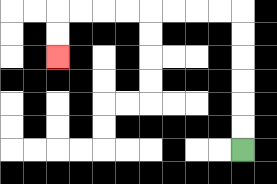{'start': '[10, 6]', 'end': '[2, 2]', 'path_directions': 'U,U,U,U,U,U,L,L,L,L,L,L,L,L,D,D', 'path_coordinates': '[[10, 6], [10, 5], [10, 4], [10, 3], [10, 2], [10, 1], [10, 0], [9, 0], [8, 0], [7, 0], [6, 0], [5, 0], [4, 0], [3, 0], [2, 0], [2, 1], [2, 2]]'}